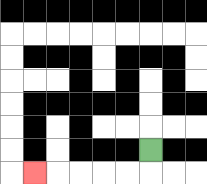{'start': '[6, 6]', 'end': '[1, 7]', 'path_directions': 'D,L,L,L,L,L', 'path_coordinates': '[[6, 6], [6, 7], [5, 7], [4, 7], [3, 7], [2, 7], [1, 7]]'}